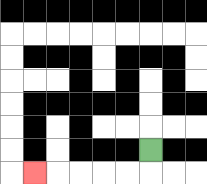{'start': '[6, 6]', 'end': '[1, 7]', 'path_directions': 'D,L,L,L,L,L', 'path_coordinates': '[[6, 6], [6, 7], [5, 7], [4, 7], [3, 7], [2, 7], [1, 7]]'}